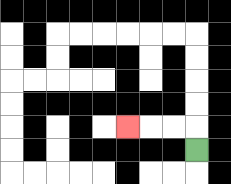{'start': '[8, 6]', 'end': '[5, 5]', 'path_directions': 'U,L,L,L', 'path_coordinates': '[[8, 6], [8, 5], [7, 5], [6, 5], [5, 5]]'}